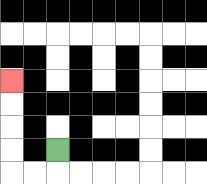{'start': '[2, 6]', 'end': '[0, 3]', 'path_directions': 'D,L,L,U,U,U,U', 'path_coordinates': '[[2, 6], [2, 7], [1, 7], [0, 7], [0, 6], [0, 5], [0, 4], [0, 3]]'}